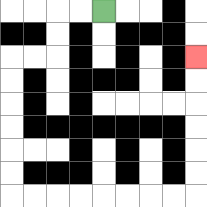{'start': '[4, 0]', 'end': '[8, 2]', 'path_directions': 'L,L,D,D,L,L,D,D,D,D,D,D,R,R,R,R,R,R,R,R,U,U,U,U,U,U', 'path_coordinates': '[[4, 0], [3, 0], [2, 0], [2, 1], [2, 2], [1, 2], [0, 2], [0, 3], [0, 4], [0, 5], [0, 6], [0, 7], [0, 8], [1, 8], [2, 8], [3, 8], [4, 8], [5, 8], [6, 8], [7, 8], [8, 8], [8, 7], [8, 6], [8, 5], [8, 4], [8, 3], [8, 2]]'}